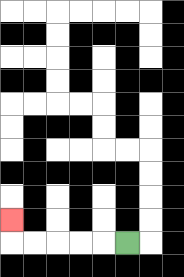{'start': '[5, 10]', 'end': '[0, 9]', 'path_directions': 'L,L,L,L,L,U', 'path_coordinates': '[[5, 10], [4, 10], [3, 10], [2, 10], [1, 10], [0, 10], [0, 9]]'}